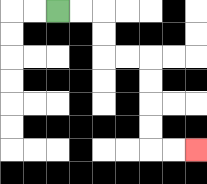{'start': '[2, 0]', 'end': '[8, 6]', 'path_directions': 'R,R,D,D,R,R,D,D,D,D,R,R', 'path_coordinates': '[[2, 0], [3, 0], [4, 0], [4, 1], [4, 2], [5, 2], [6, 2], [6, 3], [6, 4], [6, 5], [6, 6], [7, 6], [8, 6]]'}